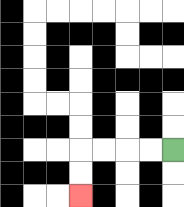{'start': '[7, 6]', 'end': '[3, 8]', 'path_directions': 'L,L,L,L,D,D', 'path_coordinates': '[[7, 6], [6, 6], [5, 6], [4, 6], [3, 6], [3, 7], [3, 8]]'}